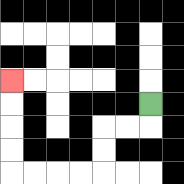{'start': '[6, 4]', 'end': '[0, 3]', 'path_directions': 'D,L,L,D,D,L,L,L,L,U,U,U,U', 'path_coordinates': '[[6, 4], [6, 5], [5, 5], [4, 5], [4, 6], [4, 7], [3, 7], [2, 7], [1, 7], [0, 7], [0, 6], [0, 5], [0, 4], [0, 3]]'}